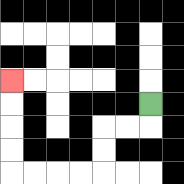{'start': '[6, 4]', 'end': '[0, 3]', 'path_directions': 'D,L,L,D,D,L,L,L,L,U,U,U,U', 'path_coordinates': '[[6, 4], [6, 5], [5, 5], [4, 5], [4, 6], [4, 7], [3, 7], [2, 7], [1, 7], [0, 7], [0, 6], [0, 5], [0, 4], [0, 3]]'}